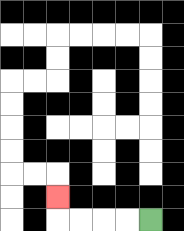{'start': '[6, 9]', 'end': '[2, 8]', 'path_directions': 'L,L,L,L,U', 'path_coordinates': '[[6, 9], [5, 9], [4, 9], [3, 9], [2, 9], [2, 8]]'}